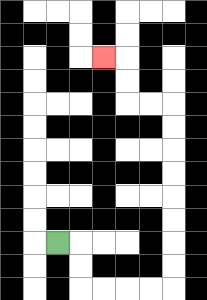{'start': '[2, 10]', 'end': '[4, 2]', 'path_directions': 'R,D,D,R,R,R,R,U,U,U,U,U,U,U,U,L,L,U,U,L', 'path_coordinates': '[[2, 10], [3, 10], [3, 11], [3, 12], [4, 12], [5, 12], [6, 12], [7, 12], [7, 11], [7, 10], [7, 9], [7, 8], [7, 7], [7, 6], [7, 5], [7, 4], [6, 4], [5, 4], [5, 3], [5, 2], [4, 2]]'}